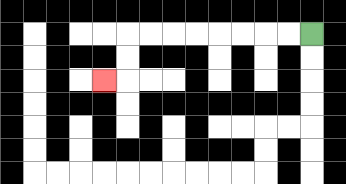{'start': '[13, 1]', 'end': '[4, 3]', 'path_directions': 'L,L,L,L,L,L,L,L,D,D,L', 'path_coordinates': '[[13, 1], [12, 1], [11, 1], [10, 1], [9, 1], [8, 1], [7, 1], [6, 1], [5, 1], [5, 2], [5, 3], [4, 3]]'}